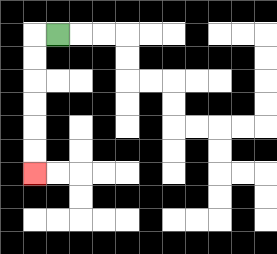{'start': '[2, 1]', 'end': '[1, 7]', 'path_directions': 'L,D,D,D,D,D,D', 'path_coordinates': '[[2, 1], [1, 1], [1, 2], [1, 3], [1, 4], [1, 5], [1, 6], [1, 7]]'}